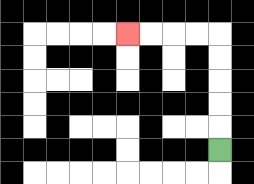{'start': '[9, 6]', 'end': '[5, 1]', 'path_directions': 'U,U,U,U,U,L,L,L,L', 'path_coordinates': '[[9, 6], [9, 5], [9, 4], [9, 3], [9, 2], [9, 1], [8, 1], [7, 1], [6, 1], [5, 1]]'}